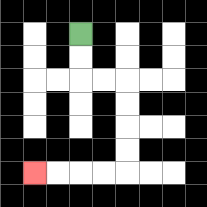{'start': '[3, 1]', 'end': '[1, 7]', 'path_directions': 'D,D,R,R,D,D,D,D,L,L,L,L', 'path_coordinates': '[[3, 1], [3, 2], [3, 3], [4, 3], [5, 3], [5, 4], [5, 5], [5, 6], [5, 7], [4, 7], [3, 7], [2, 7], [1, 7]]'}